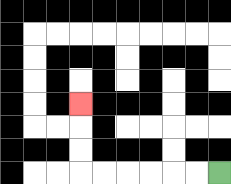{'start': '[9, 7]', 'end': '[3, 4]', 'path_directions': 'L,L,L,L,L,L,U,U,U', 'path_coordinates': '[[9, 7], [8, 7], [7, 7], [6, 7], [5, 7], [4, 7], [3, 7], [3, 6], [3, 5], [3, 4]]'}